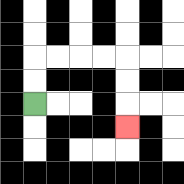{'start': '[1, 4]', 'end': '[5, 5]', 'path_directions': 'U,U,R,R,R,R,D,D,D', 'path_coordinates': '[[1, 4], [1, 3], [1, 2], [2, 2], [3, 2], [4, 2], [5, 2], [5, 3], [5, 4], [5, 5]]'}